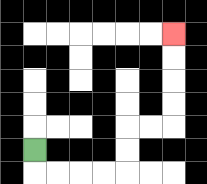{'start': '[1, 6]', 'end': '[7, 1]', 'path_directions': 'D,R,R,R,R,U,U,R,R,U,U,U,U', 'path_coordinates': '[[1, 6], [1, 7], [2, 7], [3, 7], [4, 7], [5, 7], [5, 6], [5, 5], [6, 5], [7, 5], [7, 4], [7, 3], [7, 2], [7, 1]]'}